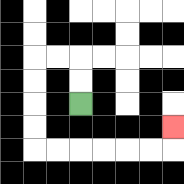{'start': '[3, 4]', 'end': '[7, 5]', 'path_directions': 'U,U,L,L,D,D,D,D,R,R,R,R,R,R,U', 'path_coordinates': '[[3, 4], [3, 3], [3, 2], [2, 2], [1, 2], [1, 3], [1, 4], [1, 5], [1, 6], [2, 6], [3, 6], [4, 6], [5, 6], [6, 6], [7, 6], [7, 5]]'}